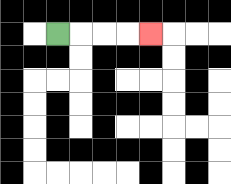{'start': '[2, 1]', 'end': '[6, 1]', 'path_directions': 'R,R,R,R', 'path_coordinates': '[[2, 1], [3, 1], [4, 1], [5, 1], [6, 1]]'}